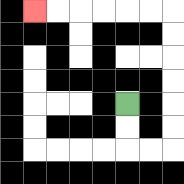{'start': '[5, 4]', 'end': '[1, 0]', 'path_directions': 'D,D,R,R,U,U,U,U,U,U,L,L,L,L,L,L', 'path_coordinates': '[[5, 4], [5, 5], [5, 6], [6, 6], [7, 6], [7, 5], [7, 4], [7, 3], [7, 2], [7, 1], [7, 0], [6, 0], [5, 0], [4, 0], [3, 0], [2, 0], [1, 0]]'}